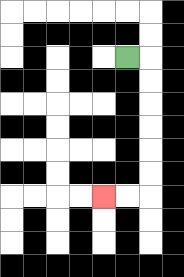{'start': '[5, 2]', 'end': '[4, 8]', 'path_directions': 'R,D,D,D,D,D,D,L,L', 'path_coordinates': '[[5, 2], [6, 2], [6, 3], [6, 4], [6, 5], [6, 6], [6, 7], [6, 8], [5, 8], [4, 8]]'}